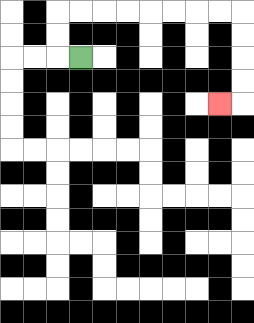{'start': '[3, 2]', 'end': '[9, 4]', 'path_directions': 'L,U,U,R,R,R,R,R,R,R,R,D,D,D,D,L', 'path_coordinates': '[[3, 2], [2, 2], [2, 1], [2, 0], [3, 0], [4, 0], [5, 0], [6, 0], [7, 0], [8, 0], [9, 0], [10, 0], [10, 1], [10, 2], [10, 3], [10, 4], [9, 4]]'}